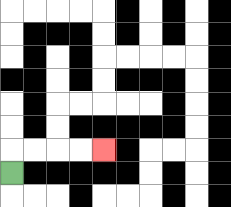{'start': '[0, 7]', 'end': '[4, 6]', 'path_directions': 'U,R,R,R,R', 'path_coordinates': '[[0, 7], [0, 6], [1, 6], [2, 6], [3, 6], [4, 6]]'}